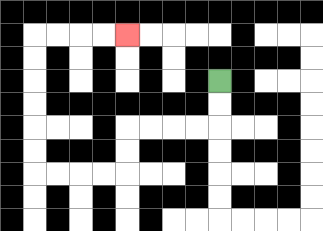{'start': '[9, 3]', 'end': '[5, 1]', 'path_directions': 'D,D,L,L,L,L,D,D,L,L,L,L,U,U,U,U,U,U,R,R,R,R', 'path_coordinates': '[[9, 3], [9, 4], [9, 5], [8, 5], [7, 5], [6, 5], [5, 5], [5, 6], [5, 7], [4, 7], [3, 7], [2, 7], [1, 7], [1, 6], [1, 5], [1, 4], [1, 3], [1, 2], [1, 1], [2, 1], [3, 1], [4, 1], [5, 1]]'}